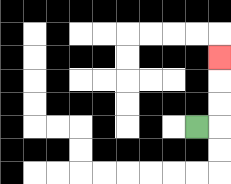{'start': '[8, 5]', 'end': '[9, 2]', 'path_directions': 'R,U,U,U', 'path_coordinates': '[[8, 5], [9, 5], [9, 4], [9, 3], [9, 2]]'}